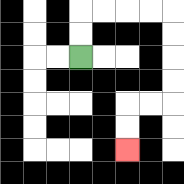{'start': '[3, 2]', 'end': '[5, 6]', 'path_directions': 'U,U,R,R,R,R,D,D,D,D,L,L,D,D', 'path_coordinates': '[[3, 2], [3, 1], [3, 0], [4, 0], [5, 0], [6, 0], [7, 0], [7, 1], [7, 2], [7, 3], [7, 4], [6, 4], [5, 4], [5, 5], [5, 6]]'}